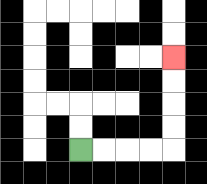{'start': '[3, 6]', 'end': '[7, 2]', 'path_directions': 'R,R,R,R,U,U,U,U', 'path_coordinates': '[[3, 6], [4, 6], [5, 6], [6, 6], [7, 6], [7, 5], [7, 4], [7, 3], [7, 2]]'}